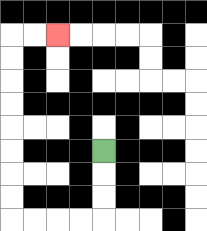{'start': '[4, 6]', 'end': '[2, 1]', 'path_directions': 'D,D,D,L,L,L,L,U,U,U,U,U,U,U,U,R,R', 'path_coordinates': '[[4, 6], [4, 7], [4, 8], [4, 9], [3, 9], [2, 9], [1, 9], [0, 9], [0, 8], [0, 7], [0, 6], [0, 5], [0, 4], [0, 3], [0, 2], [0, 1], [1, 1], [2, 1]]'}